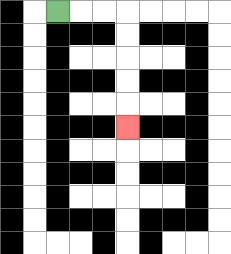{'start': '[2, 0]', 'end': '[5, 5]', 'path_directions': 'R,R,R,D,D,D,D,D', 'path_coordinates': '[[2, 0], [3, 0], [4, 0], [5, 0], [5, 1], [5, 2], [5, 3], [5, 4], [5, 5]]'}